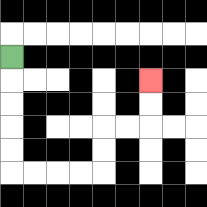{'start': '[0, 2]', 'end': '[6, 3]', 'path_directions': 'D,D,D,D,D,R,R,R,R,U,U,R,R,U,U', 'path_coordinates': '[[0, 2], [0, 3], [0, 4], [0, 5], [0, 6], [0, 7], [1, 7], [2, 7], [3, 7], [4, 7], [4, 6], [4, 5], [5, 5], [6, 5], [6, 4], [6, 3]]'}